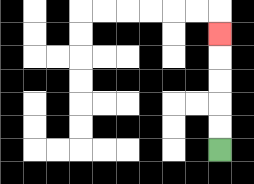{'start': '[9, 6]', 'end': '[9, 1]', 'path_directions': 'U,U,U,U,U', 'path_coordinates': '[[9, 6], [9, 5], [9, 4], [9, 3], [9, 2], [9, 1]]'}